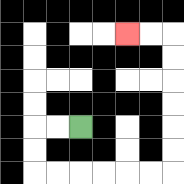{'start': '[3, 5]', 'end': '[5, 1]', 'path_directions': 'L,L,D,D,R,R,R,R,R,R,U,U,U,U,U,U,L,L', 'path_coordinates': '[[3, 5], [2, 5], [1, 5], [1, 6], [1, 7], [2, 7], [3, 7], [4, 7], [5, 7], [6, 7], [7, 7], [7, 6], [7, 5], [7, 4], [7, 3], [7, 2], [7, 1], [6, 1], [5, 1]]'}